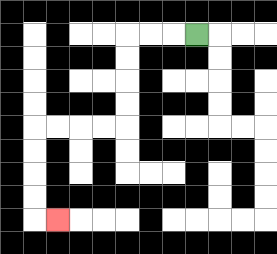{'start': '[8, 1]', 'end': '[2, 9]', 'path_directions': 'L,L,L,D,D,D,D,L,L,L,L,D,D,D,D,R', 'path_coordinates': '[[8, 1], [7, 1], [6, 1], [5, 1], [5, 2], [5, 3], [5, 4], [5, 5], [4, 5], [3, 5], [2, 5], [1, 5], [1, 6], [1, 7], [1, 8], [1, 9], [2, 9]]'}